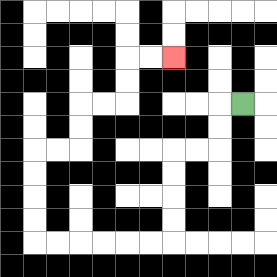{'start': '[10, 4]', 'end': '[7, 2]', 'path_directions': 'L,D,D,L,L,D,D,D,D,L,L,L,L,L,L,U,U,U,U,R,R,U,U,R,R,U,U,R,R', 'path_coordinates': '[[10, 4], [9, 4], [9, 5], [9, 6], [8, 6], [7, 6], [7, 7], [7, 8], [7, 9], [7, 10], [6, 10], [5, 10], [4, 10], [3, 10], [2, 10], [1, 10], [1, 9], [1, 8], [1, 7], [1, 6], [2, 6], [3, 6], [3, 5], [3, 4], [4, 4], [5, 4], [5, 3], [5, 2], [6, 2], [7, 2]]'}